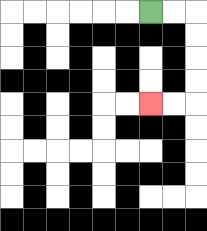{'start': '[6, 0]', 'end': '[6, 4]', 'path_directions': 'R,R,D,D,D,D,L,L', 'path_coordinates': '[[6, 0], [7, 0], [8, 0], [8, 1], [8, 2], [8, 3], [8, 4], [7, 4], [6, 4]]'}